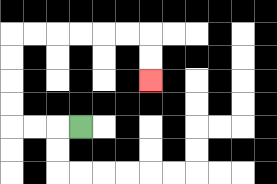{'start': '[3, 5]', 'end': '[6, 3]', 'path_directions': 'L,L,L,U,U,U,U,R,R,R,R,R,R,D,D', 'path_coordinates': '[[3, 5], [2, 5], [1, 5], [0, 5], [0, 4], [0, 3], [0, 2], [0, 1], [1, 1], [2, 1], [3, 1], [4, 1], [5, 1], [6, 1], [6, 2], [6, 3]]'}